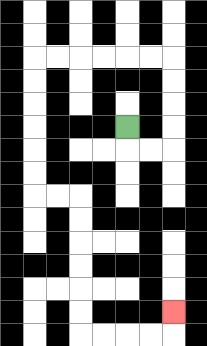{'start': '[5, 5]', 'end': '[7, 13]', 'path_directions': 'D,R,R,U,U,U,U,L,L,L,L,L,L,D,D,D,D,D,D,R,R,D,D,D,D,D,D,R,R,R,R,U', 'path_coordinates': '[[5, 5], [5, 6], [6, 6], [7, 6], [7, 5], [7, 4], [7, 3], [7, 2], [6, 2], [5, 2], [4, 2], [3, 2], [2, 2], [1, 2], [1, 3], [1, 4], [1, 5], [1, 6], [1, 7], [1, 8], [2, 8], [3, 8], [3, 9], [3, 10], [3, 11], [3, 12], [3, 13], [3, 14], [4, 14], [5, 14], [6, 14], [7, 14], [7, 13]]'}